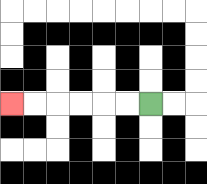{'start': '[6, 4]', 'end': '[0, 4]', 'path_directions': 'L,L,L,L,L,L', 'path_coordinates': '[[6, 4], [5, 4], [4, 4], [3, 4], [2, 4], [1, 4], [0, 4]]'}